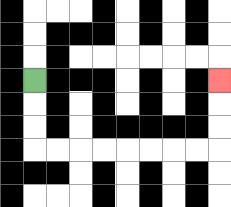{'start': '[1, 3]', 'end': '[9, 3]', 'path_directions': 'D,D,D,R,R,R,R,R,R,R,R,U,U,U', 'path_coordinates': '[[1, 3], [1, 4], [1, 5], [1, 6], [2, 6], [3, 6], [4, 6], [5, 6], [6, 6], [7, 6], [8, 6], [9, 6], [9, 5], [9, 4], [9, 3]]'}